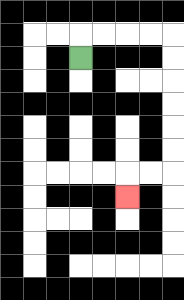{'start': '[3, 2]', 'end': '[5, 8]', 'path_directions': 'U,R,R,R,R,D,D,D,D,D,D,L,L,D', 'path_coordinates': '[[3, 2], [3, 1], [4, 1], [5, 1], [6, 1], [7, 1], [7, 2], [7, 3], [7, 4], [7, 5], [7, 6], [7, 7], [6, 7], [5, 7], [5, 8]]'}